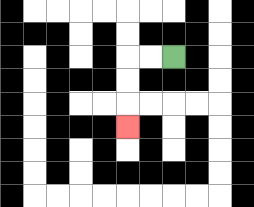{'start': '[7, 2]', 'end': '[5, 5]', 'path_directions': 'L,L,D,D,D', 'path_coordinates': '[[7, 2], [6, 2], [5, 2], [5, 3], [5, 4], [5, 5]]'}